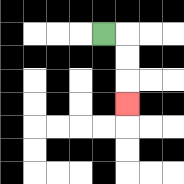{'start': '[4, 1]', 'end': '[5, 4]', 'path_directions': 'R,D,D,D', 'path_coordinates': '[[4, 1], [5, 1], [5, 2], [5, 3], [5, 4]]'}